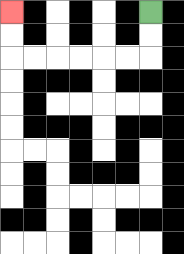{'start': '[6, 0]', 'end': '[0, 0]', 'path_directions': 'D,D,L,L,L,L,L,L,U,U', 'path_coordinates': '[[6, 0], [6, 1], [6, 2], [5, 2], [4, 2], [3, 2], [2, 2], [1, 2], [0, 2], [0, 1], [0, 0]]'}